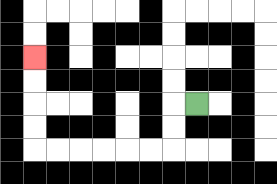{'start': '[8, 4]', 'end': '[1, 2]', 'path_directions': 'L,D,D,L,L,L,L,L,L,U,U,U,U', 'path_coordinates': '[[8, 4], [7, 4], [7, 5], [7, 6], [6, 6], [5, 6], [4, 6], [3, 6], [2, 6], [1, 6], [1, 5], [1, 4], [1, 3], [1, 2]]'}